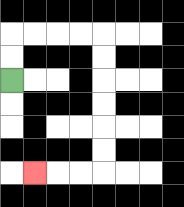{'start': '[0, 3]', 'end': '[1, 7]', 'path_directions': 'U,U,R,R,R,R,D,D,D,D,D,D,L,L,L', 'path_coordinates': '[[0, 3], [0, 2], [0, 1], [1, 1], [2, 1], [3, 1], [4, 1], [4, 2], [4, 3], [4, 4], [4, 5], [4, 6], [4, 7], [3, 7], [2, 7], [1, 7]]'}